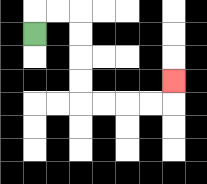{'start': '[1, 1]', 'end': '[7, 3]', 'path_directions': 'U,R,R,D,D,D,D,R,R,R,R,U', 'path_coordinates': '[[1, 1], [1, 0], [2, 0], [3, 0], [3, 1], [3, 2], [3, 3], [3, 4], [4, 4], [5, 4], [6, 4], [7, 4], [7, 3]]'}